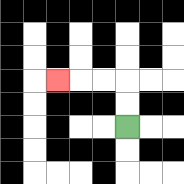{'start': '[5, 5]', 'end': '[2, 3]', 'path_directions': 'U,U,L,L,L', 'path_coordinates': '[[5, 5], [5, 4], [5, 3], [4, 3], [3, 3], [2, 3]]'}